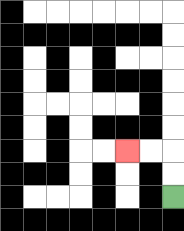{'start': '[7, 8]', 'end': '[5, 6]', 'path_directions': 'U,U,L,L', 'path_coordinates': '[[7, 8], [7, 7], [7, 6], [6, 6], [5, 6]]'}